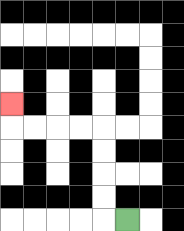{'start': '[5, 9]', 'end': '[0, 4]', 'path_directions': 'L,U,U,U,U,L,L,L,L,U', 'path_coordinates': '[[5, 9], [4, 9], [4, 8], [4, 7], [4, 6], [4, 5], [3, 5], [2, 5], [1, 5], [0, 5], [0, 4]]'}